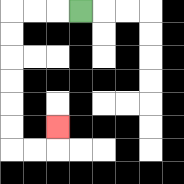{'start': '[3, 0]', 'end': '[2, 5]', 'path_directions': 'L,L,L,D,D,D,D,D,D,R,R,U', 'path_coordinates': '[[3, 0], [2, 0], [1, 0], [0, 0], [0, 1], [0, 2], [0, 3], [0, 4], [0, 5], [0, 6], [1, 6], [2, 6], [2, 5]]'}